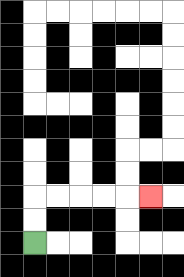{'start': '[1, 10]', 'end': '[6, 8]', 'path_directions': 'U,U,R,R,R,R,R', 'path_coordinates': '[[1, 10], [1, 9], [1, 8], [2, 8], [3, 8], [4, 8], [5, 8], [6, 8]]'}